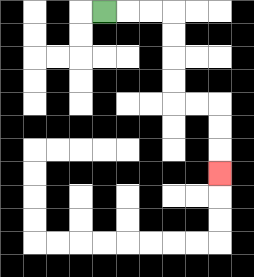{'start': '[4, 0]', 'end': '[9, 7]', 'path_directions': 'R,R,R,D,D,D,D,R,R,D,D,D', 'path_coordinates': '[[4, 0], [5, 0], [6, 0], [7, 0], [7, 1], [7, 2], [7, 3], [7, 4], [8, 4], [9, 4], [9, 5], [9, 6], [9, 7]]'}